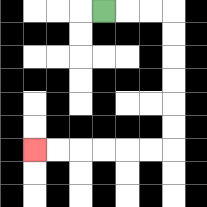{'start': '[4, 0]', 'end': '[1, 6]', 'path_directions': 'R,R,R,D,D,D,D,D,D,L,L,L,L,L,L', 'path_coordinates': '[[4, 0], [5, 0], [6, 0], [7, 0], [7, 1], [7, 2], [7, 3], [7, 4], [7, 5], [7, 6], [6, 6], [5, 6], [4, 6], [3, 6], [2, 6], [1, 6]]'}